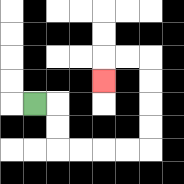{'start': '[1, 4]', 'end': '[4, 3]', 'path_directions': 'R,D,D,R,R,R,R,U,U,U,U,L,L,D', 'path_coordinates': '[[1, 4], [2, 4], [2, 5], [2, 6], [3, 6], [4, 6], [5, 6], [6, 6], [6, 5], [6, 4], [6, 3], [6, 2], [5, 2], [4, 2], [4, 3]]'}